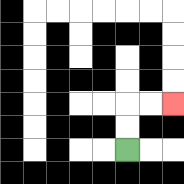{'start': '[5, 6]', 'end': '[7, 4]', 'path_directions': 'U,U,R,R', 'path_coordinates': '[[5, 6], [5, 5], [5, 4], [6, 4], [7, 4]]'}